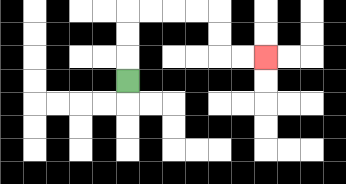{'start': '[5, 3]', 'end': '[11, 2]', 'path_directions': 'U,U,U,R,R,R,R,D,D,R,R', 'path_coordinates': '[[5, 3], [5, 2], [5, 1], [5, 0], [6, 0], [7, 0], [8, 0], [9, 0], [9, 1], [9, 2], [10, 2], [11, 2]]'}